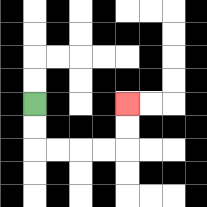{'start': '[1, 4]', 'end': '[5, 4]', 'path_directions': 'D,D,R,R,R,R,U,U', 'path_coordinates': '[[1, 4], [1, 5], [1, 6], [2, 6], [3, 6], [4, 6], [5, 6], [5, 5], [5, 4]]'}